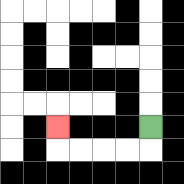{'start': '[6, 5]', 'end': '[2, 5]', 'path_directions': 'D,L,L,L,L,U', 'path_coordinates': '[[6, 5], [6, 6], [5, 6], [4, 6], [3, 6], [2, 6], [2, 5]]'}